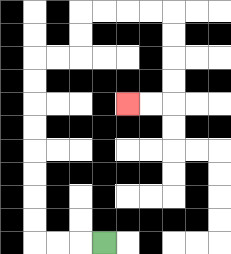{'start': '[4, 10]', 'end': '[5, 4]', 'path_directions': 'L,L,L,U,U,U,U,U,U,U,U,R,R,U,U,R,R,R,R,D,D,D,D,L,L', 'path_coordinates': '[[4, 10], [3, 10], [2, 10], [1, 10], [1, 9], [1, 8], [1, 7], [1, 6], [1, 5], [1, 4], [1, 3], [1, 2], [2, 2], [3, 2], [3, 1], [3, 0], [4, 0], [5, 0], [6, 0], [7, 0], [7, 1], [7, 2], [7, 3], [7, 4], [6, 4], [5, 4]]'}